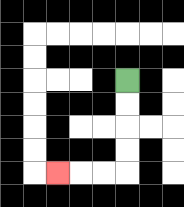{'start': '[5, 3]', 'end': '[2, 7]', 'path_directions': 'D,D,D,D,L,L,L', 'path_coordinates': '[[5, 3], [5, 4], [5, 5], [5, 6], [5, 7], [4, 7], [3, 7], [2, 7]]'}